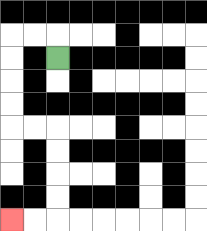{'start': '[2, 2]', 'end': '[0, 9]', 'path_directions': 'U,L,L,D,D,D,D,R,R,D,D,D,D,L,L', 'path_coordinates': '[[2, 2], [2, 1], [1, 1], [0, 1], [0, 2], [0, 3], [0, 4], [0, 5], [1, 5], [2, 5], [2, 6], [2, 7], [2, 8], [2, 9], [1, 9], [0, 9]]'}